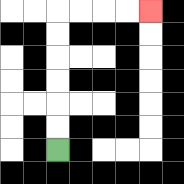{'start': '[2, 6]', 'end': '[6, 0]', 'path_directions': 'U,U,U,U,U,U,R,R,R,R', 'path_coordinates': '[[2, 6], [2, 5], [2, 4], [2, 3], [2, 2], [2, 1], [2, 0], [3, 0], [4, 0], [5, 0], [6, 0]]'}